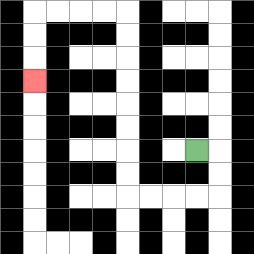{'start': '[8, 6]', 'end': '[1, 3]', 'path_directions': 'R,D,D,L,L,L,L,U,U,U,U,U,U,U,U,L,L,L,L,D,D,D', 'path_coordinates': '[[8, 6], [9, 6], [9, 7], [9, 8], [8, 8], [7, 8], [6, 8], [5, 8], [5, 7], [5, 6], [5, 5], [5, 4], [5, 3], [5, 2], [5, 1], [5, 0], [4, 0], [3, 0], [2, 0], [1, 0], [1, 1], [1, 2], [1, 3]]'}